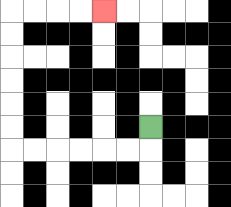{'start': '[6, 5]', 'end': '[4, 0]', 'path_directions': 'D,L,L,L,L,L,L,U,U,U,U,U,U,R,R,R,R', 'path_coordinates': '[[6, 5], [6, 6], [5, 6], [4, 6], [3, 6], [2, 6], [1, 6], [0, 6], [0, 5], [0, 4], [0, 3], [0, 2], [0, 1], [0, 0], [1, 0], [2, 0], [3, 0], [4, 0]]'}